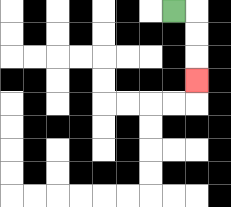{'start': '[7, 0]', 'end': '[8, 3]', 'path_directions': 'R,D,D,D', 'path_coordinates': '[[7, 0], [8, 0], [8, 1], [8, 2], [8, 3]]'}